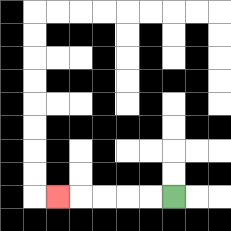{'start': '[7, 8]', 'end': '[2, 8]', 'path_directions': 'L,L,L,L,L', 'path_coordinates': '[[7, 8], [6, 8], [5, 8], [4, 8], [3, 8], [2, 8]]'}